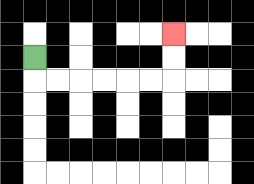{'start': '[1, 2]', 'end': '[7, 1]', 'path_directions': 'D,R,R,R,R,R,R,U,U', 'path_coordinates': '[[1, 2], [1, 3], [2, 3], [3, 3], [4, 3], [5, 3], [6, 3], [7, 3], [7, 2], [7, 1]]'}